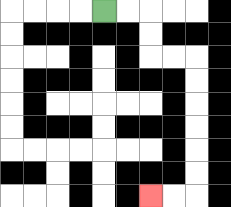{'start': '[4, 0]', 'end': '[6, 8]', 'path_directions': 'R,R,D,D,R,R,D,D,D,D,D,D,L,L', 'path_coordinates': '[[4, 0], [5, 0], [6, 0], [6, 1], [6, 2], [7, 2], [8, 2], [8, 3], [8, 4], [8, 5], [8, 6], [8, 7], [8, 8], [7, 8], [6, 8]]'}